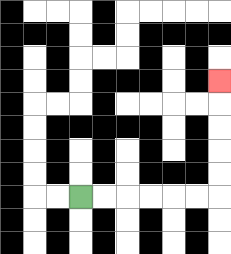{'start': '[3, 8]', 'end': '[9, 3]', 'path_directions': 'R,R,R,R,R,R,U,U,U,U,U', 'path_coordinates': '[[3, 8], [4, 8], [5, 8], [6, 8], [7, 8], [8, 8], [9, 8], [9, 7], [9, 6], [9, 5], [9, 4], [9, 3]]'}